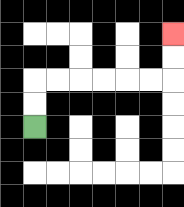{'start': '[1, 5]', 'end': '[7, 1]', 'path_directions': 'U,U,R,R,R,R,R,R,U,U', 'path_coordinates': '[[1, 5], [1, 4], [1, 3], [2, 3], [3, 3], [4, 3], [5, 3], [6, 3], [7, 3], [7, 2], [7, 1]]'}